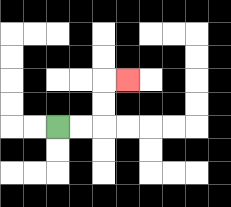{'start': '[2, 5]', 'end': '[5, 3]', 'path_directions': 'R,R,U,U,R', 'path_coordinates': '[[2, 5], [3, 5], [4, 5], [4, 4], [4, 3], [5, 3]]'}